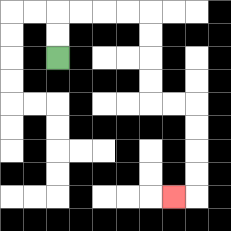{'start': '[2, 2]', 'end': '[7, 8]', 'path_directions': 'U,U,R,R,R,R,D,D,D,D,R,R,D,D,D,D,L', 'path_coordinates': '[[2, 2], [2, 1], [2, 0], [3, 0], [4, 0], [5, 0], [6, 0], [6, 1], [6, 2], [6, 3], [6, 4], [7, 4], [8, 4], [8, 5], [8, 6], [8, 7], [8, 8], [7, 8]]'}